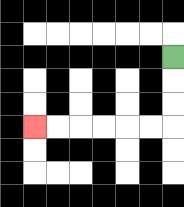{'start': '[7, 2]', 'end': '[1, 5]', 'path_directions': 'D,D,D,L,L,L,L,L,L', 'path_coordinates': '[[7, 2], [7, 3], [7, 4], [7, 5], [6, 5], [5, 5], [4, 5], [3, 5], [2, 5], [1, 5]]'}